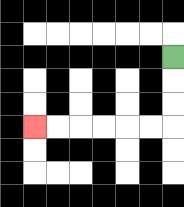{'start': '[7, 2]', 'end': '[1, 5]', 'path_directions': 'D,D,D,L,L,L,L,L,L', 'path_coordinates': '[[7, 2], [7, 3], [7, 4], [7, 5], [6, 5], [5, 5], [4, 5], [3, 5], [2, 5], [1, 5]]'}